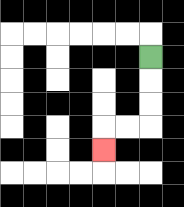{'start': '[6, 2]', 'end': '[4, 6]', 'path_directions': 'D,D,D,L,L,D', 'path_coordinates': '[[6, 2], [6, 3], [6, 4], [6, 5], [5, 5], [4, 5], [4, 6]]'}